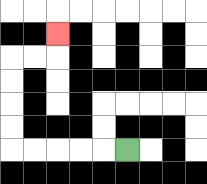{'start': '[5, 6]', 'end': '[2, 1]', 'path_directions': 'L,L,L,L,L,U,U,U,U,R,R,U', 'path_coordinates': '[[5, 6], [4, 6], [3, 6], [2, 6], [1, 6], [0, 6], [0, 5], [0, 4], [0, 3], [0, 2], [1, 2], [2, 2], [2, 1]]'}